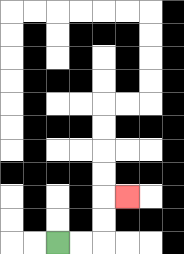{'start': '[2, 10]', 'end': '[5, 8]', 'path_directions': 'R,R,U,U,R', 'path_coordinates': '[[2, 10], [3, 10], [4, 10], [4, 9], [4, 8], [5, 8]]'}